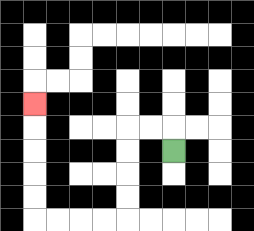{'start': '[7, 6]', 'end': '[1, 4]', 'path_directions': 'U,L,L,D,D,D,D,L,L,L,L,U,U,U,U,U', 'path_coordinates': '[[7, 6], [7, 5], [6, 5], [5, 5], [5, 6], [5, 7], [5, 8], [5, 9], [4, 9], [3, 9], [2, 9], [1, 9], [1, 8], [1, 7], [1, 6], [1, 5], [1, 4]]'}